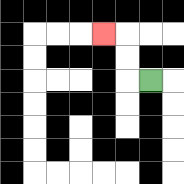{'start': '[6, 3]', 'end': '[4, 1]', 'path_directions': 'L,U,U,L', 'path_coordinates': '[[6, 3], [5, 3], [5, 2], [5, 1], [4, 1]]'}